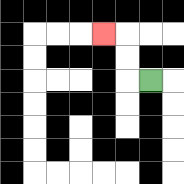{'start': '[6, 3]', 'end': '[4, 1]', 'path_directions': 'L,U,U,L', 'path_coordinates': '[[6, 3], [5, 3], [5, 2], [5, 1], [4, 1]]'}